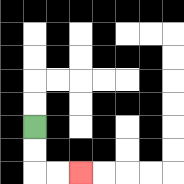{'start': '[1, 5]', 'end': '[3, 7]', 'path_directions': 'D,D,R,R', 'path_coordinates': '[[1, 5], [1, 6], [1, 7], [2, 7], [3, 7]]'}